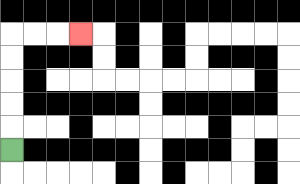{'start': '[0, 6]', 'end': '[3, 1]', 'path_directions': 'U,U,U,U,U,R,R,R', 'path_coordinates': '[[0, 6], [0, 5], [0, 4], [0, 3], [0, 2], [0, 1], [1, 1], [2, 1], [3, 1]]'}